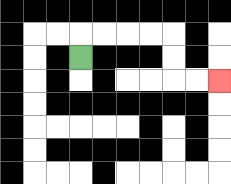{'start': '[3, 2]', 'end': '[9, 3]', 'path_directions': 'U,R,R,R,R,D,D,R,R', 'path_coordinates': '[[3, 2], [3, 1], [4, 1], [5, 1], [6, 1], [7, 1], [7, 2], [7, 3], [8, 3], [9, 3]]'}